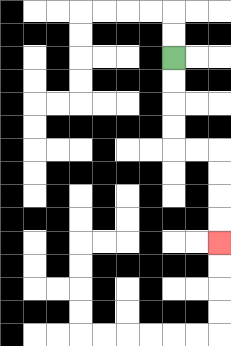{'start': '[7, 2]', 'end': '[9, 10]', 'path_directions': 'D,D,D,D,R,R,D,D,D,D', 'path_coordinates': '[[7, 2], [7, 3], [7, 4], [7, 5], [7, 6], [8, 6], [9, 6], [9, 7], [9, 8], [9, 9], [9, 10]]'}